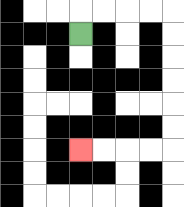{'start': '[3, 1]', 'end': '[3, 6]', 'path_directions': 'U,R,R,R,R,D,D,D,D,D,D,L,L,L,L', 'path_coordinates': '[[3, 1], [3, 0], [4, 0], [5, 0], [6, 0], [7, 0], [7, 1], [7, 2], [7, 3], [7, 4], [7, 5], [7, 6], [6, 6], [5, 6], [4, 6], [3, 6]]'}